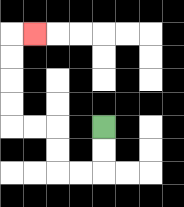{'start': '[4, 5]', 'end': '[1, 1]', 'path_directions': 'D,D,L,L,U,U,L,L,U,U,U,U,R', 'path_coordinates': '[[4, 5], [4, 6], [4, 7], [3, 7], [2, 7], [2, 6], [2, 5], [1, 5], [0, 5], [0, 4], [0, 3], [0, 2], [0, 1], [1, 1]]'}